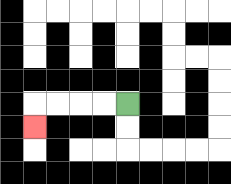{'start': '[5, 4]', 'end': '[1, 5]', 'path_directions': 'L,L,L,L,D', 'path_coordinates': '[[5, 4], [4, 4], [3, 4], [2, 4], [1, 4], [1, 5]]'}